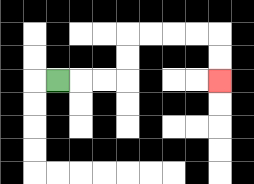{'start': '[2, 3]', 'end': '[9, 3]', 'path_directions': 'R,R,R,U,U,R,R,R,R,D,D', 'path_coordinates': '[[2, 3], [3, 3], [4, 3], [5, 3], [5, 2], [5, 1], [6, 1], [7, 1], [8, 1], [9, 1], [9, 2], [9, 3]]'}